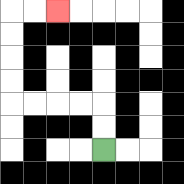{'start': '[4, 6]', 'end': '[2, 0]', 'path_directions': 'U,U,L,L,L,L,U,U,U,U,R,R', 'path_coordinates': '[[4, 6], [4, 5], [4, 4], [3, 4], [2, 4], [1, 4], [0, 4], [0, 3], [0, 2], [0, 1], [0, 0], [1, 0], [2, 0]]'}